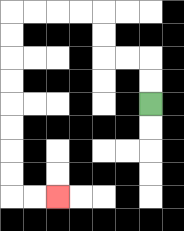{'start': '[6, 4]', 'end': '[2, 8]', 'path_directions': 'U,U,L,L,U,U,L,L,L,L,D,D,D,D,D,D,D,D,R,R', 'path_coordinates': '[[6, 4], [6, 3], [6, 2], [5, 2], [4, 2], [4, 1], [4, 0], [3, 0], [2, 0], [1, 0], [0, 0], [0, 1], [0, 2], [0, 3], [0, 4], [0, 5], [0, 6], [0, 7], [0, 8], [1, 8], [2, 8]]'}